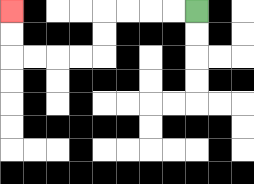{'start': '[8, 0]', 'end': '[0, 0]', 'path_directions': 'L,L,L,L,D,D,L,L,L,L,U,U', 'path_coordinates': '[[8, 0], [7, 0], [6, 0], [5, 0], [4, 0], [4, 1], [4, 2], [3, 2], [2, 2], [1, 2], [0, 2], [0, 1], [0, 0]]'}